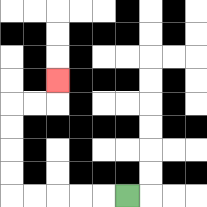{'start': '[5, 8]', 'end': '[2, 3]', 'path_directions': 'L,L,L,L,L,U,U,U,U,R,R,U', 'path_coordinates': '[[5, 8], [4, 8], [3, 8], [2, 8], [1, 8], [0, 8], [0, 7], [0, 6], [0, 5], [0, 4], [1, 4], [2, 4], [2, 3]]'}